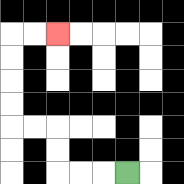{'start': '[5, 7]', 'end': '[2, 1]', 'path_directions': 'L,L,L,U,U,L,L,U,U,U,U,R,R', 'path_coordinates': '[[5, 7], [4, 7], [3, 7], [2, 7], [2, 6], [2, 5], [1, 5], [0, 5], [0, 4], [0, 3], [0, 2], [0, 1], [1, 1], [2, 1]]'}